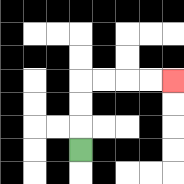{'start': '[3, 6]', 'end': '[7, 3]', 'path_directions': 'U,U,U,R,R,R,R', 'path_coordinates': '[[3, 6], [3, 5], [3, 4], [3, 3], [4, 3], [5, 3], [6, 3], [7, 3]]'}